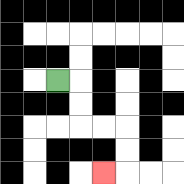{'start': '[2, 3]', 'end': '[4, 7]', 'path_directions': 'R,D,D,R,R,D,D,L', 'path_coordinates': '[[2, 3], [3, 3], [3, 4], [3, 5], [4, 5], [5, 5], [5, 6], [5, 7], [4, 7]]'}